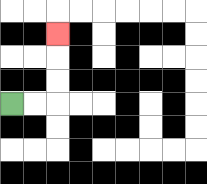{'start': '[0, 4]', 'end': '[2, 1]', 'path_directions': 'R,R,U,U,U', 'path_coordinates': '[[0, 4], [1, 4], [2, 4], [2, 3], [2, 2], [2, 1]]'}